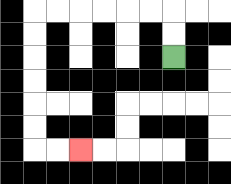{'start': '[7, 2]', 'end': '[3, 6]', 'path_directions': 'U,U,L,L,L,L,L,L,D,D,D,D,D,D,R,R', 'path_coordinates': '[[7, 2], [7, 1], [7, 0], [6, 0], [5, 0], [4, 0], [3, 0], [2, 0], [1, 0], [1, 1], [1, 2], [1, 3], [1, 4], [1, 5], [1, 6], [2, 6], [3, 6]]'}